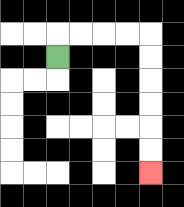{'start': '[2, 2]', 'end': '[6, 7]', 'path_directions': 'U,R,R,R,R,D,D,D,D,D,D', 'path_coordinates': '[[2, 2], [2, 1], [3, 1], [4, 1], [5, 1], [6, 1], [6, 2], [6, 3], [6, 4], [6, 5], [6, 6], [6, 7]]'}